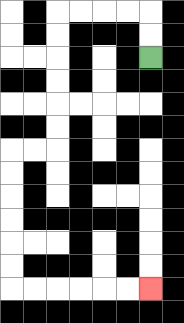{'start': '[6, 2]', 'end': '[6, 12]', 'path_directions': 'U,U,L,L,L,L,D,D,D,D,D,D,L,L,D,D,D,D,D,D,R,R,R,R,R,R', 'path_coordinates': '[[6, 2], [6, 1], [6, 0], [5, 0], [4, 0], [3, 0], [2, 0], [2, 1], [2, 2], [2, 3], [2, 4], [2, 5], [2, 6], [1, 6], [0, 6], [0, 7], [0, 8], [0, 9], [0, 10], [0, 11], [0, 12], [1, 12], [2, 12], [3, 12], [4, 12], [5, 12], [6, 12]]'}